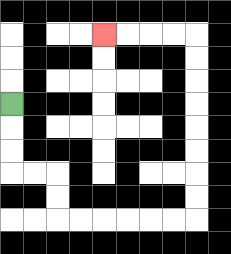{'start': '[0, 4]', 'end': '[4, 1]', 'path_directions': 'D,D,D,R,R,D,D,R,R,R,R,R,R,U,U,U,U,U,U,U,U,L,L,L,L', 'path_coordinates': '[[0, 4], [0, 5], [0, 6], [0, 7], [1, 7], [2, 7], [2, 8], [2, 9], [3, 9], [4, 9], [5, 9], [6, 9], [7, 9], [8, 9], [8, 8], [8, 7], [8, 6], [8, 5], [8, 4], [8, 3], [8, 2], [8, 1], [7, 1], [6, 1], [5, 1], [4, 1]]'}